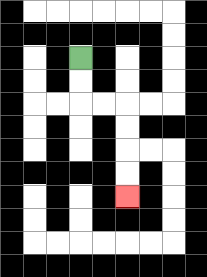{'start': '[3, 2]', 'end': '[5, 8]', 'path_directions': 'D,D,R,R,D,D,D,D', 'path_coordinates': '[[3, 2], [3, 3], [3, 4], [4, 4], [5, 4], [5, 5], [5, 6], [5, 7], [5, 8]]'}